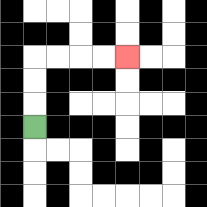{'start': '[1, 5]', 'end': '[5, 2]', 'path_directions': 'U,U,U,R,R,R,R', 'path_coordinates': '[[1, 5], [1, 4], [1, 3], [1, 2], [2, 2], [3, 2], [4, 2], [5, 2]]'}